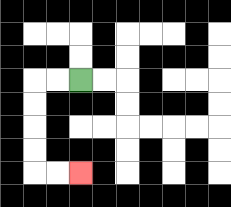{'start': '[3, 3]', 'end': '[3, 7]', 'path_directions': 'L,L,D,D,D,D,R,R', 'path_coordinates': '[[3, 3], [2, 3], [1, 3], [1, 4], [1, 5], [1, 6], [1, 7], [2, 7], [3, 7]]'}